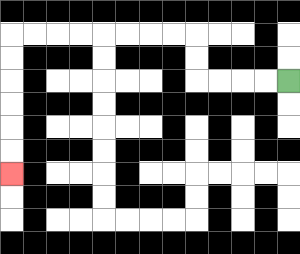{'start': '[12, 3]', 'end': '[0, 7]', 'path_directions': 'L,L,L,L,U,U,L,L,L,L,L,L,L,L,D,D,D,D,D,D', 'path_coordinates': '[[12, 3], [11, 3], [10, 3], [9, 3], [8, 3], [8, 2], [8, 1], [7, 1], [6, 1], [5, 1], [4, 1], [3, 1], [2, 1], [1, 1], [0, 1], [0, 2], [0, 3], [0, 4], [0, 5], [0, 6], [0, 7]]'}